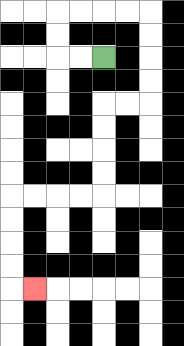{'start': '[4, 2]', 'end': '[1, 12]', 'path_directions': 'L,L,U,U,R,R,R,R,D,D,D,D,L,L,D,D,D,D,L,L,L,L,D,D,D,D,R', 'path_coordinates': '[[4, 2], [3, 2], [2, 2], [2, 1], [2, 0], [3, 0], [4, 0], [5, 0], [6, 0], [6, 1], [6, 2], [6, 3], [6, 4], [5, 4], [4, 4], [4, 5], [4, 6], [4, 7], [4, 8], [3, 8], [2, 8], [1, 8], [0, 8], [0, 9], [0, 10], [0, 11], [0, 12], [1, 12]]'}